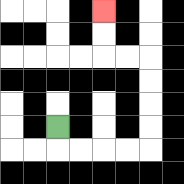{'start': '[2, 5]', 'end': '[4, 0]', 'path_directions': 'D,R,R,R,R,U,U,U,U,L,L,U,U', 'path_coordinates': '[[2, 5], [2, 6], [3, 6], [4, 6], [5, 6], [6, 6], [6, 5], [6, 4], [6, 3], [6, 2], [5, 2], [4, 2], [4, 1], [4, 0]]'}